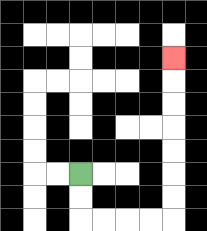{'start': '[3, 7]', 'end': '[7, 2]', 'path_directions': 'D,D,R,R,R,R,U,U,U,U,U,U,U', 'path_coordinates': '[[3, 7], [3, 8], [3, 9], [4, 9], [5, 9], [6, 9], [7, 9], [7, 8], [7, 7], [7, 6], [7, 5], [7, 4], [7, 3], [7, 2]]'}